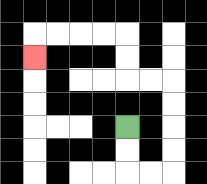{'start': '[5, 5]', 'end': '[1, 2]', 'path_directions': 'D,D,R,R,U,U,U,U,L,L,U,U,L,L,L,L,D', 'path_coordinates': '[[5, 5], [5, 6], [5, 7], [6, 7], [7, 7], [7, 6], [7, 5], [7, 4], [7, 3], [6, 3], [5, 3], [5, 2], [5, 1], [4, 1], [3, 1], [2, 1], [1, 1], [1, 2]]'}